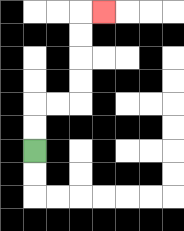{'start': '[1, 6]', 'end': '[4, 0]', 'path_directions': 'U,U,R,R,U,U,U,U,R', 'path_coordinates': '[[1, 6], [1, 5], [1, 4], [2, 4], [3, 4], [3, 3], [3, 2], [3, 1], [3, 0], [4, 0]]'}